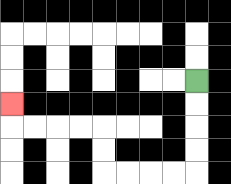{'start': '[8, 3]', 'end': '[0, 4]', 'path_directions': 'D,D,D,D,L,L,L,L,U,U,L,L,L,L,U', 'path_coordinates': '[[8, 3], [8, 4], [8, 5], [8, 6], [8, 7], [7, 7], [6, 7], [5, 7], [4, 7], [4, 6], [4, 5], [3, 5], [2, 5], [1, 5], [0, 5], [0, 4]]'}